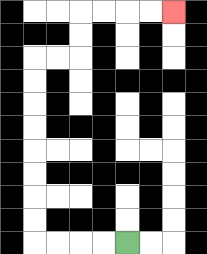{'start': '[5, 10]', 'end': '[7, 0]', 'path_directions': 'L,L,L,L,U,U,U,U,U,U,U,U,R,R,U,U,R,R,R,R', 'path_coordinates': '[[5, 10], [4, 10], [3, 10], [2, 10], [1, 10], [1, 9], [1, 8], [1, 7], [1, 6], [1, 5], [1, 4], [1, 3], [1, 2], [2, 2], [3, 2], [3, 1], [3, 0], [4, 0], [5, 0], [6, 0], [7, 0]]'}